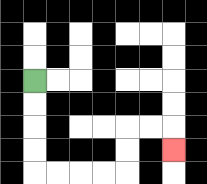{'start': '[1, 3]', 'end': '[7, 6]', 'path_directions': 'D,D,D,D,R,R,R,R,U,U,R,R,D', 'path_coordinates': '[[1, 3], [1, 4], [1, 5], [1, 6], [1, 7], [2, 7], [3, 7], [4, 7], [5, 7], [5, 6], [5, 5], [6, 5], [7, 5], [7, 6]]'}